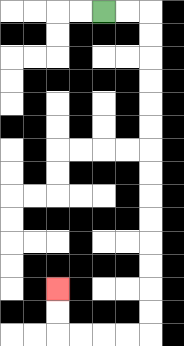{'start': '[4, 0]', 'end': '[2, 12]', 'path_directions': 'R,R,D,D,D,D,D,D,D,D,D,D,D,D,D,D,L,L,L,L,U,U', 'path_coordinates': '[[4, 0], [5, 0], [6, 0], [6, 1], [6, 2], [6, 3], [6, 4], [6, 5], [6, 6], [6, 7], [6, 8], [6, 9], [6, 10], [6, 11], [6, 12], [6, 13], [6, 14], [5, 14], [4, 14], [3, 14], [2, 14], [2, 13], [2, 12]]'}